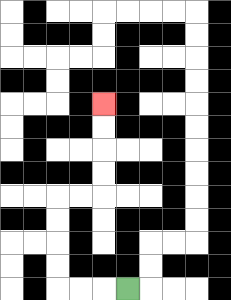{'start': '[5, 12]', 'end': '[4, 4]', 'path_directions': 'L,L,L,U,U,U,U,R,R,U,U,U,U', 'path_coordinates': '[[5, 12], [4, 12], [3, 12], [2, 12], [2, 11], [2, 10], [2, 9], [2, 8], [3, 8], [4, 8], [4, 7], [4, 6], [4, 5], [4, 4]]'}